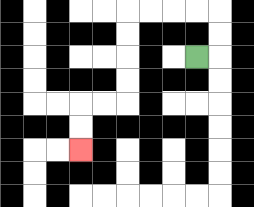{'start': '[8, 2]', 'end': '[3, 6]', 'path_directions': 'R,U,U,L,L,L,L,D,D,D,D,L,L,D,D', 'path_coordinates': '[[8, 2], [9, 2], [9, 1], [9, 0], [8, 0], [7, 0], [6, 0], [5, 0], [5, 1], [5, 2], [5, 3], [5, 4], [4, 4], [3, 4], [3, 5], [3, 6]]'}